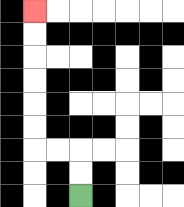{'start': '[3, 8]', 'end': '[1, 0]', 'path_directions': 'U,U,L,L,U,U,U,U,U,U', 'path_coordinates': '[[3, 8], [3, 7], [3, 6], [2, 6], [1, 6], [1, 5], [1, 4], [1, 3], [1, 2], [1, 1], [1, 0]]'}